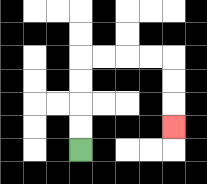{'start': '[3, 6]', 'end': '[7, 5]', 'path_directions': 'U,U,U,U,R,R,R,R,D,D,D', 'path_coordinates': '[[3, 6], [3, 5], [3, 4], [3, 3], [3, 2], [4, 2], [5, 2], [6, 2], [7, 2], [7, 3], [7, 4], [7, 5]]'}